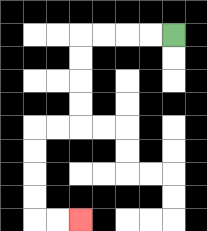{'start': '[7, 1]', 'end': '[3, 9]', 'path_directions': 'L,L,L,L,D,D,D,D,L,L,D,D,D,D,R,R', 'path_coordinates': '[[7, 1], [6, 1], [5, 1], [4, 1], [3, 1], [3, 2], [3, 3], [3, 4], [3, 5], [2, 5], [1, 5], [1, 6], [1, 7], [1, 8], [1, 9], [2, 9], [3, 9]]'}